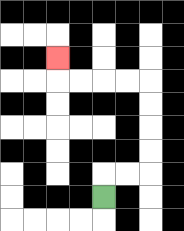{'start': '[4, 8]', 'end': '[2, 2]', 'path_directions': 'U,R,R,U,U,U,U,L,L,L,L,U', 'path_coordinates': '[[4, 8], [4, 7], [5, 7], [6, 7], [6, 6], [6, 5], [6, 4], [6, 3], [5, 3], [4, 3], [3, 3], [2, 3], [2, 2]]'}